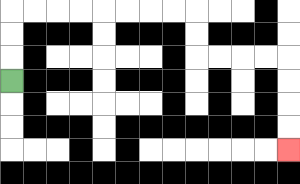{'start': '[0, 3]', 'end': '[12, 6]', 'path_directions': 'U,U,U,R,R,R,R,R,R,R,R,D,D,R,R,R,R,D,D,D,D', 'path_coordinates': '[[0, 3], [0, 2], [0, 1], [0, 0], [1, 0], [2, 0], [3, 0], [4, 0], [5, 0], [6, 0], [7, 0], [8, 0], [8, 1], [8, 2], [9, 2], [10, 2], [11, 2], [12, 2], [12, 3], [12, 4], [12, 5], [12, 6]]'}